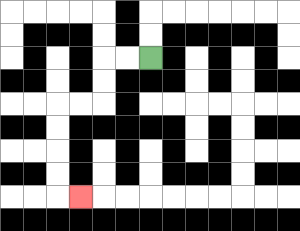{'start': '[6, 2]', 'end': '[3, 8]', 'path_directions': 'L,L,D,D,L,L,D,D,D,D,R', 'path_coordinates': '[[6, 2], [5, 2], [4, 2], [4, 3], [4, 4], [3, 4], [2, 4], [2, 5], [2, 6], [2, 7], [2, 8], [3, 8]]'}